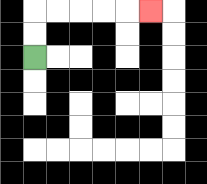{'start': '[1, 2]', 'end': '[6, 0]', 'path_directions': 'U,U,R,R,R,R,R', 'path_coordinates': '[[1, 2], [1, 1], [1, 0], [2, 0], [3, 0], [4, 0], [5, 0], [6, 0]]'}